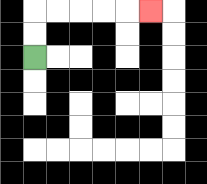{'start': '[1, 2]', 'end': '[6, 0]', 'path_directions': 'U,U,R,R,R,R,R', 'path_coordinates': '[[1, 2], [1, 1], [1, 0], [2, 0], [3, 0], [4, 0], [5, 0], [6, 0]]'}